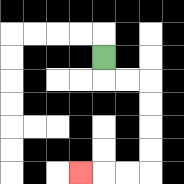{'start': '[4, 2]', 'end': '[3, 7]', 'path_directions': 'D,R,R,D,D,D,D,L,L,L', 'path_coordinates': '[[4, 2], [4, 3], [5, 3], [6, 3], [6, 4], [6, 5], [6, 6], [6, 7], [5, 7], [4, 7], [3, 7]]'}